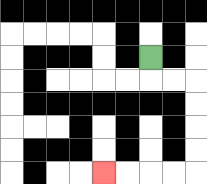{'start': '[6, 2]', 'end': '[4, 7]', 'path_directions': 'D,R,R,D,D,D,D,L,L,L,L', 'path_coordinates': '[[6, 2], [6, 3], [7, 3], [8, 3], [8, 4], [8, 5], [8, 6], [8, 7], [7, 7], [6, 7], [5, 7], [4, 7]]'}